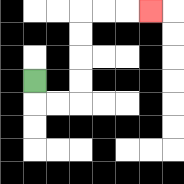{'start': '[1, 3]', 'end': '[6, 0]', 'path_directions': 'D,R,R,U,U,U,U,R,R,R', 'path_coordinates': '[[1, 3], [1, 4], [2, 4], [3, 4], [3, 3], [3, 2], [3, 1], [3, 0], [4, 0], [5, 0], [6, 0]]'}